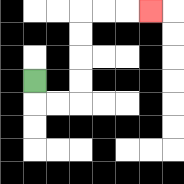{'start': '[1, 3]', 'end': '[6, 0]', 'path_directions': 'D,R,R,U,U,U,U,R,R,R', 'path_coordinates': '[[1, 3], [1, 4], [2, 4], [3, 4], [3, 3], [3, 2], [3, 1], [3, 0], [4, 0], [5, 0], [6, 0]]'}